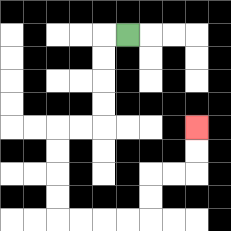{'start': '[5, 1]', 'end': '[8, 5]', 'path_directions': 'L,D,D,D,D,L,L,D,D,D,D,R,R,R,R,U,U,R,R,U,U', 'path_coordinates': '[[5, 1], [4, 1], [4, 2], [4, 3], [4, 4], [4, 5], [3, 5], [2, 5], [2, 6], [2, 7], [2, 8], [2, 9], [3, 9], [4, 9], [5, 9], [6, 9], [6, 8], [6, 7], [7, 7], [8, 7], [8, 6], [8, 5]]'}